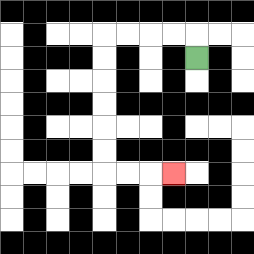{'start': '[8, 2]', 'end': '[7, 7]', 'path_directions': 'U,L,L,L,L,D,D,D,D,D,D,R,R,R', 'path_coordinates': '[[8, 2], [8, 1], [7, 1], [6, 1], [5, 1], [4, 1], [4, 2], [4, 3], [4, 4], [4, 5], [4, 6], [4, 7], [5, 7], [6, 7], [7, 7]]'}